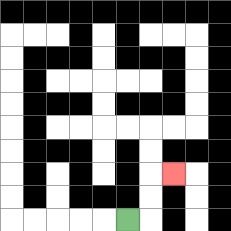{'start': '[5, 9]', 'end': '[7, 7]', 'path_directions': 'R,U,U,R', 'path_coordinates': '[[5, 9], [6, 9], [6, 8], [6, 7], [7, 7]]'}